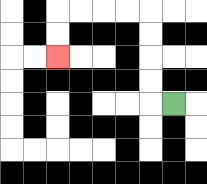{'start': '[7, 4]', 'end': '[2, 2]', 'path_directions': 'L,U,U,U,U,L,L,L,L,D,D', 'path_coordinates': '[[7, 4], [6, 4], [6, 3], [6, 2], [6, 1], [6, 0], [5, 0], [4, 0], [3, 0], [2, 0], [2, 1], [2, 2]]'}